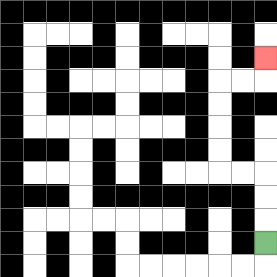{'start': '[11, 10]', 'end': '[11, 2]', 'path_directions': 'U,U,U,L,L,U,U,U,U,R,R,U', 'path_coordinates': '[[11, 10], [11, 9], [11, 8], [11, 7], [10, 7], [9, 7], [9, 6], [9, 5], [9, 4], [9, 3], [10, 3], [11, 3], [11, 2]]'}